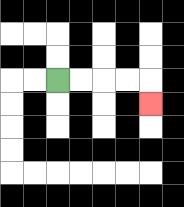{'start': '[2, 3]', 'end': '[6, 4]', 'path_directions': 'R,R,R,R,D', 'path_coordinates': '[[2, 3], [3, 3], [4, 3], [5, 3], [6, 3], [6, 4]]'}